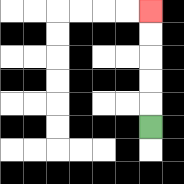{'start': '[6, 5]', 'end': '[6, 0]', 'path_directions': 'U,U,U,U,U', 'path_coordinates': '[[6, 5], [6, 4], [6, 3], [6, 2], [6, 1], [6, 0]]'}